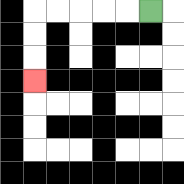{'start': '[6, 0]', 'end': '[1, 3]', 'path_directions': 'L,L,L,L,L,D,D,D', 'path_coordinates': '[[6, 0], [5, 0], [4, 0], [3, 0], [2, 0], [1, 0], [1, 1], [1, 2], [1, 3]]'}